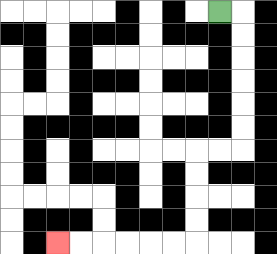{'start': '[9, 0]', 'end': '[2, 10]', 'path_directions': 'R,D,D,D,D,D,D,L,L,D,D,D,D,L,L,L,L,L,L', 'path_coordinates': '[[9, 0], [10, 0], [10, 1], [10, 2], [10, 3], [10, 4], [10, 5], [10, 6], [9, 6], [8, 6], [8, 7], [8, 8], [8, 9], [8, 10], [7, 10], [6, 10], [5, 10], [4, 10], [3, 10], [2, 10]]'}